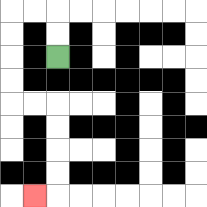{'start': '[2, 2]', 'end': '[1, 8]', 'path_directions': 'U,U,L,L,D,D,D,D,R,R,D,D,D,D,L', 'path_coordinates': '[[2, 2], [2, 1], [2, 0], [1, 0], [0, 0], [0, 1], [0, 2], [0, 3], [0, 4], [1, 4], [2, 4], [2, 5], [2, 6], [2, 7], [2, 8], [1, 8]]'}